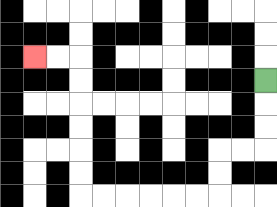{'start': '[11, 3]', 'end': '[1, 2]', 'path_directions': 'D,D,D,L,L,D,D,L,L,L,L,L,L,U,U,U,U,U,U,L,L', 'path_coordinates': '[[11, 3], [11, 4], [11, 5], [11, 6], [10, 6], [9, 6], [9, 7], [9, 8], [8, 8], [7, 8], [6, 8], [5, 8], [4, 8], [3, 8], [3, 7], [3, 6], [3, 5], [3, 4], [3, 3], [3, 2], [2, 2], [1, 2]]'}